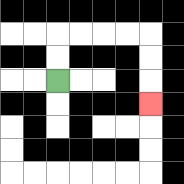{'start': '[2, 3]', 'end': '[6, 4]', 'path_directions': 'U,U,R,R,R,R,D,D,D', 'path_coordinates': '[[2, 3], [2, 2], [2, 1], [3, 1], [4, 1], [5, 1], [6, 1], [6, 2], [6, 3], [6, 4]]'}